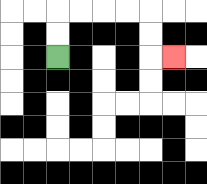{'start': '[2, 2]', 'end': '[7, 2]', 'path_directions': 'U,U,R,R,R,R,D,D,R', 'path_coordinates': '[[2, 2], [2, 1], [2, 0], [3, 0], [4, 0], [5, 0], [6, 0], [6, 1], [6, 2], [7, 2]]'}